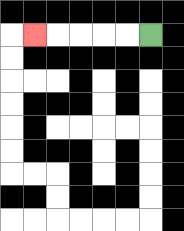{'start': '[6, 1]', 'end': '[1, 1]', 'path_directions': 'L,L,L,L,L', 'path_coordinates': '[[6, 1], [5, 1], [4, 1], [3, 1], [2, 1], [1, 1]]'}